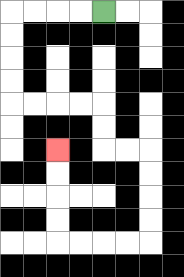{'start': '[4, 0]', 'end': '[2, 6]', 'path_directions': 'L,L,L,L,D,D,D,D,R,R,R,R,D,D,R,R,D,D,D,D,L,L,L,L,U,U,U,U', 'path_coordinates': '[[4, 0], [3, 0], [2, 0], [1, 0], [0, 0], [0, 1], [0, 2], [0, 3], [0, 4], [1, 4], [2, 4], [3, 4], [4, 4], [4, 5], [4, 6], [5, 6], [6, 6], [6, 7], [6, 8], [6, 9], [6, 10], [5, 10], [4, 10], [3, 10], [2, 10], [2, 9], [2, 8], [2, 7], [2, 6]]'}